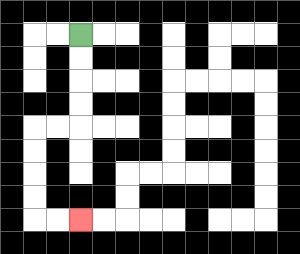{'start': '[3, 1]', 'end': '[3, 9]', 'path_directions': 'D,D,D,D,L,L,D,D,D,D,R,R', 'path_coordinates': '[[3, 1], [3, 2], [3, 3], [3, 4], [3, 5], [2, 5], [1, 5], [1, 6], [1, 7], [1, 8], [1, 9], [2, 9], [3, 9]]'}